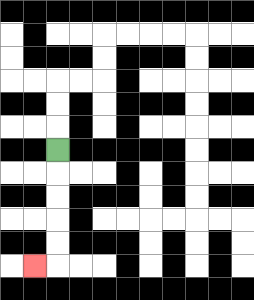{'start': '[2, 6]', 'end': '[1, 11]', 'path_directions': 'D,D,D,D,D,L', 'path_coordinates': '[[2, 6], [2, 7], [2, 8], [2, 9], [2, 10], [2, 11], [1, 11]]'}